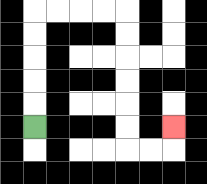{'start': '[1, 5]', 'end': '[7, 5]', 'path_directions': 'U,U,U,U,U,R,R,R,R,D,D,D,D,D,D,R,R,U', 'path_coordinates': '[[1, 5], [1, 4], [1, 3], [1, 2], [1, 1], [1, 0], [2, 0], [3, 0], [4, 0], [5, 0], [5, 1], [5, 2], [5, 3], [5, 4], [5, 5], [5, 6], [6, 6], [7, 6], [7, 5]]'}